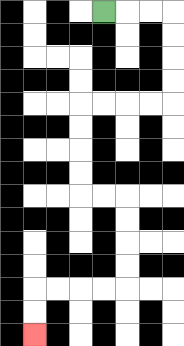{'start': '[4, 0]', 'end': '[1, 14]', 'path_directions': 'R,R,R,D,D,D,D,L,L,L,L,D,D,D,D,R,R,D,D,D,D,L,L,L,L,D,D', 'path_coordinates': '[[4, 0], [5, 0], [6, 0], [7, 0], [7, 1], [7, 2], [7, 3], [7, 4], [6, 4], [5, 4], [4, 4], [3, 4], [3, 5], [3, 6], [3, 7], [3, 8], [4, 8], [5, 8], [5, 9], [5, 10], [5, 11], [5, 12], [4, 12], [3, 12], [2, 12], [1, 12], [1, 13], [1, 14]]'}